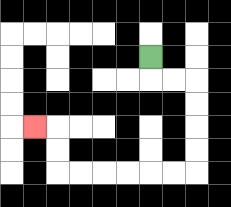{'start': '[6, 2]', 'end': '[1, 5]', 'path_directions': 'D,R,R,D,D,D,D,L,L,L,L,L,L,U,U,L', 'path_coordinates': '[[6, 2], [6, 3], [7, 3], [8, 3], [8, 4], [8, 5], [8, 6], [8, 7], [7, 7], [6, 7], [5, 7], [4, 7], [3, 7], [2, 7], [2, 6], [2, 5], [1, 5]]'}